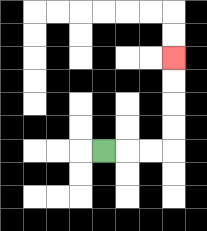{'start': '[4, 6]', 'end': '[7, 2]', 'path_directions': 'R,R,R,U,U,U,U', 'path_coordinates': '[[4, 6], [5, 6], [6, 6], [7, 6], [7, 5], [7, 4], [7, 3], [7, 2]]'}